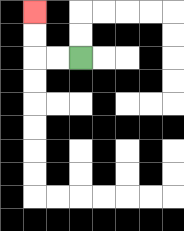{'start': '[3, 2]', 'end': '[1, 0]', 'path_directions': 'L,L,U,U', 'path_coordinates': '[[3, 2], [2, 2], [1, 2], [1, 1], [1, 0]]'}